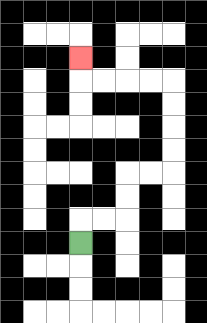{'start': '[3, 10]', 'end': '[3, 2]', 'path_directions': 'U,R,R,U,U,R,R,U,U,U,U,L,L,L,L,U', 'path_coordinates': '[[3, 10], [3, 9], [4, 9], [5, 9], [5, 8], [5, 7], [6, 7], [7, 7], [7, 6], [7, 5], [7, 4], [7, 3], [6, 3], [5, 3], [4, 3], [3, 3], [3, 2]]'}